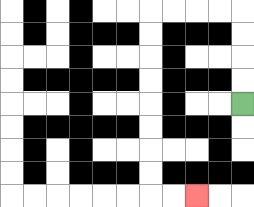{'start': '[10, 4]', 'end': '[8, 8]', 'path_directions': 'U,U,U,U,L,L,L,L,D,D,D,D,D,D,D,D,R,R', 'path_coordinates': '[[10, 4], [10, 3], [10, 2], [10, 1], [10, 0], [9, 0], [8, 0], [7, 0], [6, 0], [6, 1], [6, 2], [6, 3], [6, 4], [6, 5], [6, 6], [6, 7], [6, 8], [7, 8], [8, 8]]'}